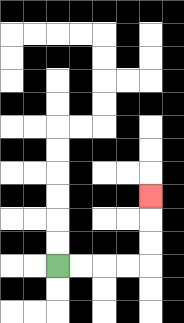{'start': '[2, 11]', 'end': '[6, 8]', 'path_directions': 'R,R,R,R,U,U,U', 'path_coordinates': '[[2, 11], [3, 11], [4, 11], [5, 11], [6, 11], [6, 10], [6, 9], [6, 8]]'}